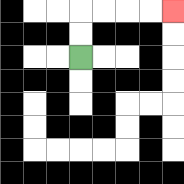{'start': '[3, 2]', 'end': '[7, 0]', 'path_directions': 'U,U,R,R,R,R', 'path_coordinates': '[[3, 2], [3, 1], [3, 0], [4, 0], [5, 0], [6, 0], [7, 0]]'}